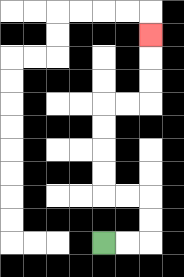{'start': '[4, 10]', 'end': '[6, 1]', 'path_directions': 'R,R,U,U,L,L,U,U,U,U,R,R,U,U,U', 'path_coordinates': '[[4, 10], [5, 10], [6, 10], [6, 9], [6, 8], [5, 8], [4, 8], [4, 7], [4, 6], [4, 5], [4, 4], [5, 4], [6, 4], [6, 3], [6, 2], [6, 1]]'}